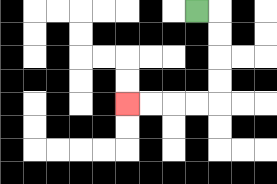{'start': '[8, 0]', 'end': '[5, 4]', 'path_directions': 'R,D,D,D,D,L,L,L,L', 'path_coordinates': '[[8, 0], [9, 0], [9, 1], [9, 2], [9, 3], [9, 4], [8, 4], [7, 4], [6, 4], [5, 4]]'}